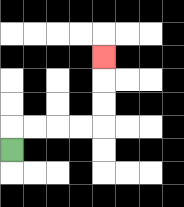{'start': '[0, 6]', 'end': '[4, 2]', 'path_directions': 'U,R,R,R,R,U,U,U', 'path_coordinates': '[[0, 6], [0, 5], [1, 5], [2, 5], [3, 5], [4, 5], [4, 4], [4, 3], [4, 2]]'}